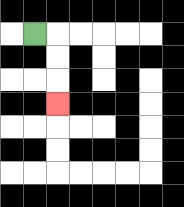{'start': '[1, 1]', 'end': '[2, 4]', 'path_directions': 'R,D,D,D', 'path_coordinates': '[[1, 1], [2, 1], [2, 2], [2, 3], [2, 4]]'}